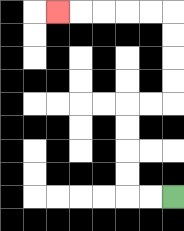{'start': '[7, 8]', 'end': '[2, 0]', 'path_directions': 'L,L,U,U,U,U,R,R,U,U,U,U,L,L,L,L,L', 'path_coordinates': '[[7, 8], [6, 8], [5, 8], [5, 7], [5, 6], [5, 5], [5, 4], [6, 4], [7, 4], [7, 3], [7, 2], [7, 1], [7, 0], [6, 0], [5, 0], [4, 0], [3, 0], [2, 0]]'}